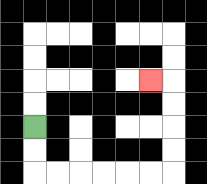{'start': '[1, 5]', 'end': '[6, 3]', 'path_directions': 'D,D,R,R,R,R,R,R,U,U,U,U,L', 'path_coordinates': '[[1, 5], [1, 6], [1, 7], [2, 7], [3, 7], [4, 7], [5, 7], [6, 7], [7, 7], [7, 6], [7, 5], [7, 4], [7, 3], [6, 3]]'}